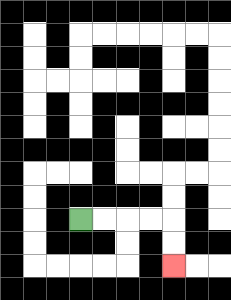{'start': '[3, 9]', 'end': '[7, 11]', 'path_directions': 'R,R,R,R,D,D', 'path_coordinates': '[[3, 9], [4, 9], [5, 9], [6, 9], [7, 9], [7, 10], [7, 11]]'}